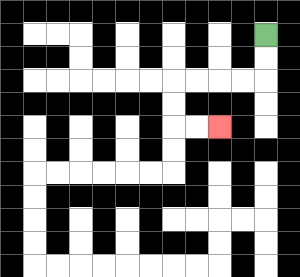{'start': '[11, 1]', 'end': '[9, 5]', 'path_directions': 'D,D,L,L,L,L,D,D,R,R', 'path_coordinates': '[[11, 1], [11, 2], [11, 3], [10, 3], [9, 3], [8, 3], [7, 3], [7, 4], [7, 5], [8, 5], [9, 5]]'}